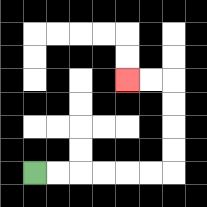{'start': '[1, 7]', 'end': '[5, 3]', 'path_directions': 'R,R,R,R,R,R,U,U,U,U,L,L', 'path_coordinates': '[[1, 7], [2, 7], [3, 7], [4, 7], [5, 7], [6, 7], [7, 7], [7, 6], [7, 5], [7, 4], [7, 3], [6, 3], [5, 3]]'}